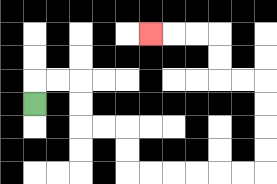{'start': '[1, 4]', 'end': '[6, 1]', 'path_directions': 'U,R,R,D,D,R,R,D,D,R,R,R,R,R,R,U,U,U,U,L,L,U,U,L,L,L', 'path_coordinates': '[[1, 4], [1, 3], [2, 3], [3, 3], [3, 4], [3, 5], [4, 5], [5, 5], [5, 6], [5, 7], [6, 7], [7, 7], [8, 7], [9, 7], [10, 7], [11, 7], [11, 6], [11, 5], [11, 4], [11, 3], [10, 3], [9, 3], [9, 2], [9, 1], [8, 1], [7, 1], [6, 1]]'}